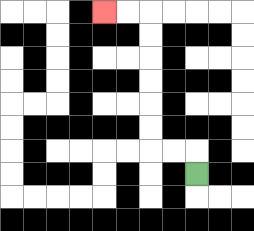{'start': '[8, 7]', 'end': '[4, 0]', 'path_directions': 'U,L,L,U,U,U,U,U,U,L,L', 'path_coordinates': '[[8, 7], [8, 6], [7, 6], [6, 6], [6, 5], [6, 4], [6, 3], [6, 2], [6, 1], [6, 0], [5, 0], [4, 0]]'}